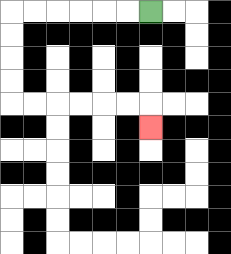{'start': '[6, 0]', 'end': '[6, 5]', 'path_directions': 'L,L,L,L,L,L,D,D,D,D,R,R,R,R,R,R,D', 'path_coordinates': '[[6, 0], [5, 0], [4, 0], [3, 0], [2, 0], [1, 0], [0, 0], [0, 1], [0, 2], [0, 3], [0, 4], [1, 4], [2, 4], [3, 4], [4, 4], [5, 4], [6, 4], [6, 5]]'}